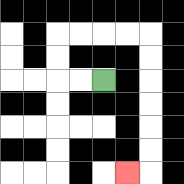{'start': '[4, 3]', 'end': '[5, 7]', 'path_directions': 'L,L,U,U,R,R,R,R,D,D,D,D,D,D,L', 'path_coordinates': '[[4, 3], [3, 3], [2, 3], [2, 2], [2, 1], [3, 1], [4, 1], [5, 1], [6, 1], [6, 2], [6, 3], [6, 4], [6, 5], [6, 6], [6, 7], [5, 7]]'}